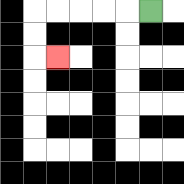{'start': '[6, 0]', 'end': '[2, 2]', 'path_directions': 'L,L,L,L,L,D,D,R', 'path_coordinates': '[[6, 0], [5, 0], [4, 0], [3, 0], [2, 0], [1, 0], [1, 1], [1, 2], [2, 2]]'}